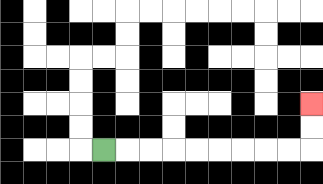{'start': '[4, 6]', 'end': '[13, 4]', 'path_directions': 'R,R,R,R,R,R,R,R,R,U,U', 'path_coordinates': '[[4, 6], [5, 6], [6, 6], [7, 6], [8, 6], [9, 6], [10, 6], [11, 6], [12, 6], [13, 6], [13, 5], [13, 4]]'}